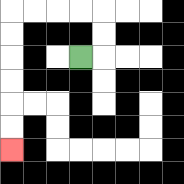{'start': '[3, 2]', 'end': '[0, 6]', 'path_directions': 'R,U,U,L,L,L,L,D,D,D,D,D,D', 'path_coordinates': '[[3, 2], [4, 2], [4, 1], [4, 0], [3, 0], [2, 0], [1, 0], [0, 0], [0, 1], [0, 2], [0, 3], [0, 4], [0, 5], [0, 6]]'}